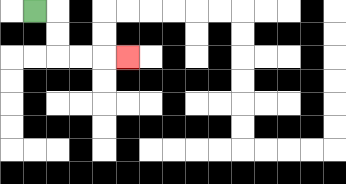{'start': '[1, 0]', 'end': '[5, 2]', 'path_directions': 'R,D,D,R,R,R', 'path_coordinates': '[[1, 0], [2, 0], [2, 1], [2, 2], [3, 2], [4, 2], [5, 2]]'}